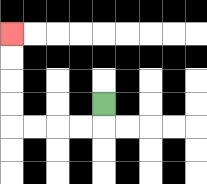{'start': '[4, 4]', 'end': '[0, 1]', 'path_directions': 'D,L,L,L,L,U,U,U,U', 'path_coordinates': '[[4, 4], [4, 5], [3, 5], [2, 5], [1, 5], [0, 5], [0, 4], [0, 3], [0, 2], [0, 1]]'}